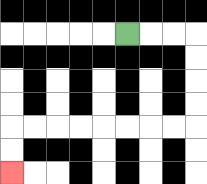{'start': '[5, 1]', 'end': '[0, 7]', 'path_directions': 'R,R,R,D,D,D,D,L,L,L,L,L,L,L,L,D,D', 'path_coordinates': '[[5, 1], [6, 1], [7, 1], [8, 1], [8, 2], [8, 3], [8, 4], [8, 5], [7, 5], [6, 5], [5, 5], [4, 5], [3, 5], [2, 5], [1, 5], [0, 5], [0, 6], [0, 7]]'}